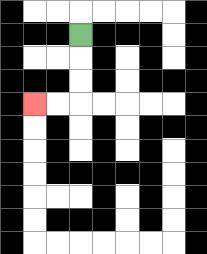{'start': '[3, 1]', 'end': '[1, 4]', 'path_directions': 'D,D,D,L,L', 'path_coordinates': '[[3, 1], [3, 2], [3, 3], [3, 4], [2, 4], [1, 4]]'}